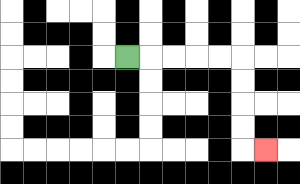{'start': '[5, 2]', 'end': '[11, 6]', 'path_directions': 'R,R,R,R,R,D,D,D,D,R', 'path_coordinates': '[[5, 2], [6, 2], [7, 2], [8, 2], [9, 2], [10, 2], [10, 3], [10, 4], [10, 5], [10, 6], [11, 6]]'}